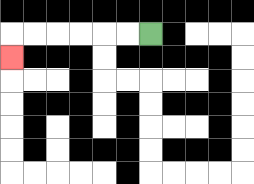{'start': '[6, 1]', 'end': '[0, 2]', 'path_directions': 'L,L,L,L,L,L,D', 'path_coordinates': '[[6, 1], [5, 1], [4, 1], [3, 1], [2, 1], [1, 1], [0, 1], [0, 2]]'}